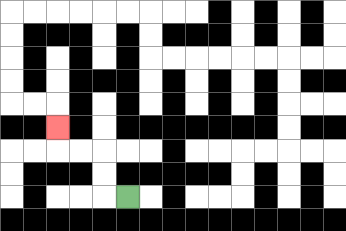{'start': '[5, 8]', 'end': '[2, 5]', 'path_directions': 'L,U,U,L,L,U', 'path_coordinates': '[[5, 8], [4, 8], [4, 7], [4, 6], [3, 6], [2, 6], [2, 5]]'}